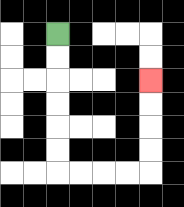{'start': '[2, 1]', 'end': '[6, 3]', 'path_directions': 'D,D,D,D,D,D,R,R,R,R,U,U,U,U', 'path_coordinates': '[[2, 1], [2, 2], [2, 3], [2, 4], [2, 5], [2, 6], [2, 7], [3, 7], [4, 7], [5, 7], [6, 7], [6, 6], [6, 5], [6, 4], [6, 3]]'}